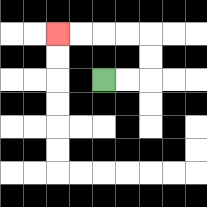{'start': '[4, 3]', 'end': '[2, 1]', 'path_directions': 'R,R,U,U,L,L,L,L', 'path_coordinates': '[[4, 3], [5, 3], [6, 3], [6, 2], [6, 1], [5, 1], [4, 1], [3, 1], [2, 1]]'}